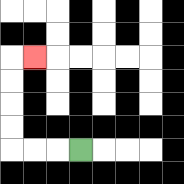{'start': '[3, 6]', 'end': '[1, 2]', 'path_directions': 'L,L,L,U,U,U,U,R', 'path_coordinates': '[[3, 6], [2, 6], [1, 6], [0, 6], [0, 5], [0, 4], [0, 3], [0, 2], [1, 2]]'}